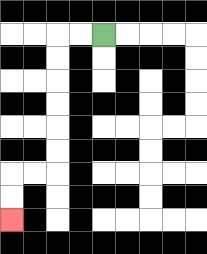{'start': '[4, 1]', 'end': '[0, 9]', 'path_directions': 'L,L,D,D,D,D,D,D,L,L,D,D', 'path_coordinates': '[[4, 1], [3, 1], [2, 1], [2, 2], [2, 3], [2, 4], [2, 5], [2, 6], [2, 7], [1, 7], [0, 7], [0, 8], [0, 9]]'}